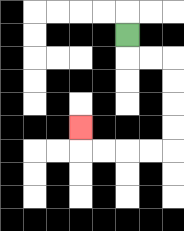{'start': '[5, 1]', 'end': '[3, 5]', 'path_directions': 'D,R,R,D,D,D,D,L,L,L,L,U', 'path_coordinates': '[[5, 1], [5, 2], [6, 2], [7, 2], [7, 3], [7, 4], [7, 5], [7, 6], [6, 6], [5, 6], [4, 6], [3, 6], [3, 5]]'}